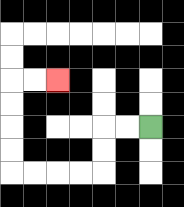{'start': '[6, 5]', 'end': '[2, 3]', 'path_directions': 'L,L,D,D,L,L,L,L,U,U,U,U,R,R', 'path_coordinates': '[[6, 5], [5, 5], [4, 5], [4, 6], [4, 7], [3, 7], [2, 7], [1, 7], [0, 7], [0, 6], [0, 5], [0, 4], [0, 3], [1, 3], [2, 3]]'}